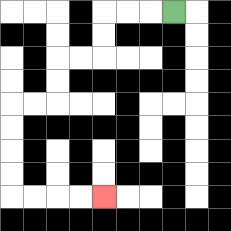{'start': '[7, 0]', 'end': '[4, 8]', 'path_directions': 'L,L,L,D,D,L,L,D,D,L,L,D,D,D,D,R,R,R,R', 'path_coordinates': '[[7, 0], [6, 0], [5, 0], [4, 0], [4, 1], [4, 2], [3, 2], [2, 2], [2, 3], [2, 4], [1, 4], [0, 4], [0, 5], [0, 6], [0, 7], [0, 8], [1, 8], [2, 8], [3, 8], [4, 8]]'}